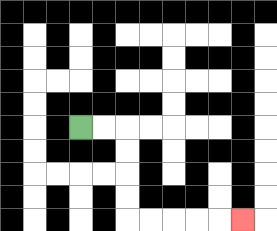{'start': '[3, 5]', 'end': '[10, 9]', 'path_directions': 'R,R,D,D,D,D,R,R,R,R,R', 'path_coordinates': '[[3, 5], [4, 5], [5, 5], [5, 6], [5, 7], [5, 8], [5, 9], [6, 9], [7, 9], [8, 9], [9, 9], [10, 9]]'}